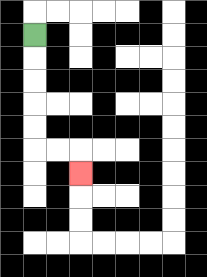{'start': '[1, 1]', 'end': '[3, 7]', 'path_directions': 'D,D,D,D,D,R,R,D', 'path_coordinates': '[[1, 1], [1, 2], [1, 3], [1, 4], [1, 5], [1, 6], [2, 6], [3, 6], [3, 7]]'}